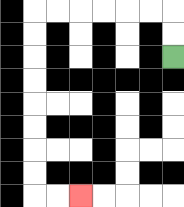{'start': '[7, 2]', 'end': '[3, 8]', 'path_directions': 'U,U,L,L,L,L,L,L,D,D,D,D,D,D,D,D,R,R', 'path_coordinates': '[[7, 2], [7, 1], [7, 0], [6, 0], [5, 0], [4, 0], [3, 0], [2, 0], [1, 0], [1, 1], [1, 2], [1, 3], [1, 4], [1, 5], [1, 6], [1, 7], [1, 8], [2, 8], [3, 8]]'}